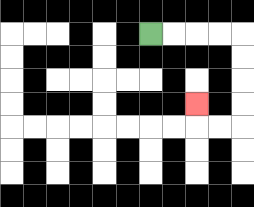{'start': '[6, 1]', 'end': '[8, 4]', 'path_directions': 'R,R,R,R,D,D,D,D,L,L,U', 'path_coordinates': '[[6, 1], [7, 1], [8, 1], [9, 1], [10, 1], [10, 2], [10, 3], [10, 4], [10, 5], [9, 5], [8, 5], [8, 4]]'}